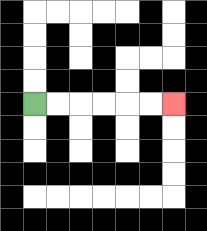{'start': '[1, 4]', 'end': '[7, 4]', 'path_directions': 'R,R,R,R,R,R', 'path_coordinates': '[[1, 4], [2, 4], [3, 4], [4, 4], [5, 4], [6, 4], [7, 4]]'}